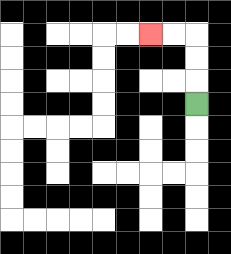{'start': '[8, 4]', 'end': '[6, 1]', 'path_directions': 'U,U,U,L,L', 'path_coordinates': '[[8, 4], [8, 3], [8, 2], [8, 1], [7, 1], [6, 1]]'}